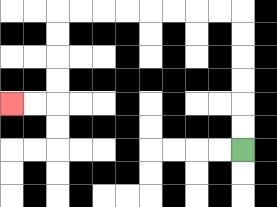{'start': '[10, 6]', 'end': '[0, 4]', 'path_directions': 'U,U,U,U,U,U,L,L,L,L,L,L,L,L,D,D,D,D,L,L', 'path_coordinates': '[[10, 6], [10, 5], [10, 4], [10, 3], [10, 2], [10, 1], [10, 0], [9, 0], [8, 0], [7, 0], [6, 0], [5, 0], [4, 0], [3, 0], [2, 0], [2, 1], [2, 2], [2, 3], [2, 4], [1, 4], [0, 4]]'}